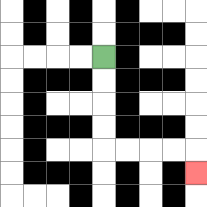{'start': '[4, 2]', 'end': '[8, 7]', 'path_directions': 'D,D,D,D,R,R,R,R,D', 'path_coordinates': '[[4, 2], [4, 3], [4, 4], [4, 5], [4, 6], [5, 6], [6, 6], [7, 6], [8, 6], [8, 7]]'}